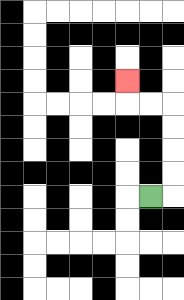{'start': '[6, 8]', 'end': '[5, 3]', 'path_directions': 'R,U,U,U,U,L,L,U', 'path_coordinates': '[[6, 8], [7, 8], [7, 7], [7, 6], [7, 5], [7, 4], [6, 4], [5, 4], [5, 3]]'}